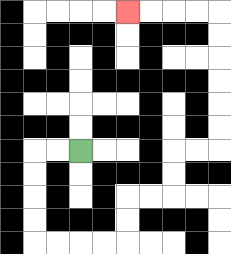{'start': '[3, 6]', 'end': '[5, 0]', 'path_directions': 'L,L,D,D,D,D,R,R,R,R,U,U,R,R,U,U,R,R,U,U,U,U,U,U,L,L,L,L', 'path_coordinates': '[[3, 6], [2, 6], [1, 6], [1, 7], [1, 8], [1, 9], [1, 10], [2, 10], [3, 10], [4, 10], [5, 10], [5, 9], [5, 8], [6, 8], [7, 8], [7, 7], [7, 6], [8, 6], [9, 6], [9, 5], [9, 4], [9, 3], [9, 2], [9, 1], [9, 0], [8, 0], [7, 0], [6, 0], [5, 0]]'}